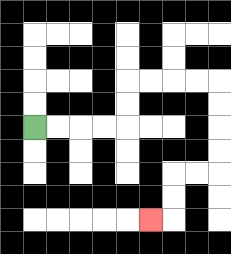{'start': '[1, 5]', 'end': '[6, 9]', 'path_directions': 'R,R,R,R,U,U,R,R,R,R,D,D,D,D,L,L,D,D,L', 'path_coordinates': '[[1, 5], [2, 5], [3, 5], [4, 5], [5, 5], [5, 4], [5, 3], [6, 3], [7, 3], [8, 3], [9, 3], [9, 4], [9, 5], [9, 6], [9, 7], [8, 7], [7, 7], [7, 8], [7, 9], [6, 9]]'}